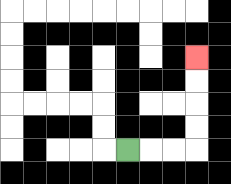{'start': '[5, 6]', 'end': '[8, 2]', 'path_directions': 'R,R,R,U,U,U,U', 'path_coordinates': '[[5, 6], [6, 6], [7, 6], [8, 6], [8, 5], [8, 4], [8, 3], [8, 2]]'}